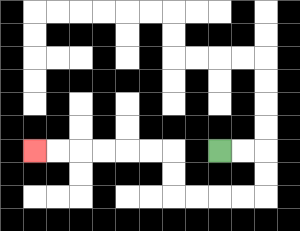{'start': '[9, 6]', 'end': '[1, 6]', 'path_directions': 'R,R,D,D,L,L,L,L,U,U,L,L,L,L,L,L', 'path_coordinates': '[[9, 6], [10, 6], [11, 6], [11, 7], [11, 8], [10, 8], [9, 8], [8, 8], [7, 8], [7, 7], [7, 6], [6, 6], [5, 6], [4, 6], [3, 6], [2, 6], [1, 6]]'}